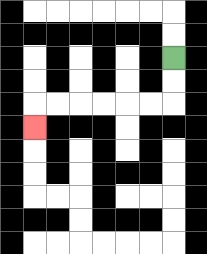{'start': '[7, 2]', 'end': '[1, 5]', 'path_directions': 'D,D,L,L,L,L,L,L,D', 'path_coordinates': '[[7, 2], [7, 3], [7, 4], [6, 4], [5, 4], [4, 4], [3, 4], [2, 4], [1, 4], [1, 5]]'}